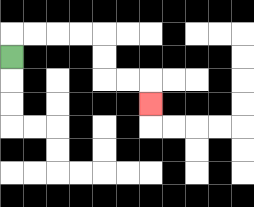{'start': '[0, 2]', 'end': '[6, 4]', 'path_directions': 'U,R,R,R,R,D,D,R,R,D', 'path_coordinates': '[[0, 2], [0, 1], [1, 1], [2, 1], [3, 1], [4, 1], [4, 2], [4, 3], [5, 3], [6, 3], [6, 4]]'}